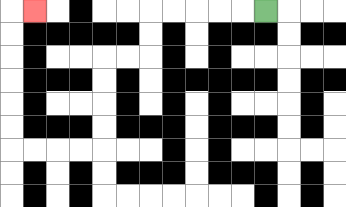{'start': '[11, 0]', 'end': '[1, 0]', 'path_directions': 'L,L,L,L,L,D,D,L,L,D,D,D,D,L,L,L,L,U,U,U,U,U,U,R', 'path_coordinates': '[[11, 0], [10, 0], [9, 0], [8, 0], [7, 0], [6, 0], [6, 1], [6, 2], [5, 2], [4, 2], [4, 3], [4, 4], [4, 5], [4, 6], [3, 6], [2, 6], [1, 6], [0, 6], [0, 5], [0, 4], [0, 3], [0, 2], [0, 1], [0, 0], [1, 0]]'}